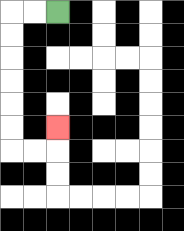{'start': '[2, 0]', 'end': '[2, 5]', 'path_directions': 'L,L,D,D,D,D,D,D,R,R,U', 'path_coordinates': '[[2, 0], [1, 0], [0, 0], [0, 1], [0, 2], [0, 3], [0, 4], [0, 5], [0, 6], [1, 6], [2, 6], [2, 5]]'}